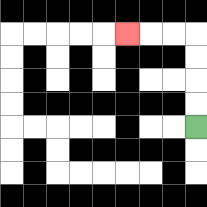{'start': '[8, 5]', 'end': '[5, 1]', 'path_directions': 'U,U,U,U,L,L,L', 'path_coordinates': '[[8, 5], [8, 4], [8, 3], [8, 2], [8, 1], [7, 1], [6, 1], [5, 1]]'}